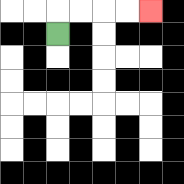{'start': '[2, 1]', 'end': '[6, 0]', 'path_directions': 'U,R,R,R,R', 'path_coordinates': '[[2, 1], [2, 0], [3, 0], [4, 0], [5, 0], [6, 0]]'}